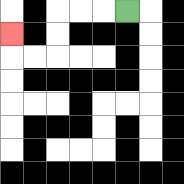{'start': '[5, 0]', 'end': '[0, 1]', 'path_directions': 'L,L,L,D,D,L,L,U', 'path_coordinates': '[[5, 0], [4, 0], [3, 0], [2, 0], [2, 1], [2, 2], [1, 2], [0, 2], [0, 1]]'}